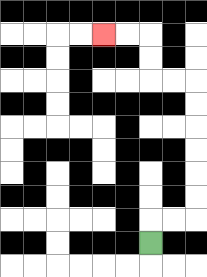{'start': '[6, 10]', 'end': '[4, 1]', 'path_directions': 'U,R,R,U,U,U,U,U,U,L,L,U,U,L,L', 'path_coordinates': '[[6, 10], [6, 9], [7, 9], [8, 9], [8, 8], [8, 7], [8, 6], [8, 5], [8, 4], [8, 3], [7, 3], [6, 3], [6, 2], [6, 1], [5, 1], [4, 1]]'}